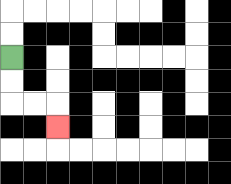{'start': '[0, 2]', 'end': '[2, 5]', 'path_directions': 'D,D,R,R,D', 'path_coordinates': '[[0, 2], [0, 3], [0, 4], [1, 4], [2, 4], [2, 5]]'}